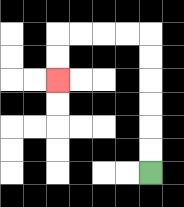{'start': '[6, 7]', 'end': '[2, 3]', 'path_directions': 'U,U,U,U,U,U,L,L,L,L,D,D', 'path_coordinates': '[[6, 7], [6, 6], [6, 5], [6, 4], [6, 3], [6, 2], [6, 1], [5, 1], [4, 1], [3, 1], [2, 1], [2, 2], [2, 3]]'}